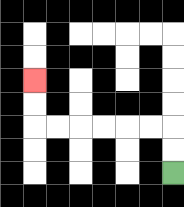{'start': '[7, 7]', 'end': '[1, 3]', 'path_directions': 'U,U,L,L,L,L,L,L,U,U', 'path_coordinates': '[[7, 7], [7, 6], [7, 5], [6, 5], [5, 5], [4, 5], [3, 5], [2, 5], [1, 5], [1, 4], [1, 3]]'}